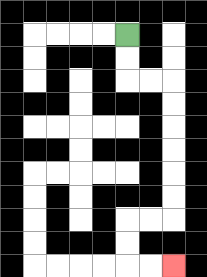{'start': '[5, 1]', 'end': '[7, 11]', 'path_directions': 'D,D,R,R,D,D,D,D,D,D,L,L,D,D,R,R', 'path_coordinates': '[[5, 1], [5, 2], [5, 3], [6, 3], [7, 3], [7, 4], [7, 5], [7, 6], [7, 7], [7, 8], [7, 9], [6, 9], [5, 9], [5, 10], [5, 11], [6, 11], [7, 11]]'}